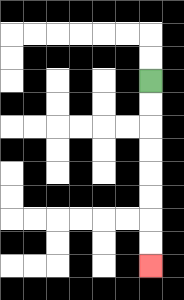{'start': '[6, 3]', 'end': '[6, 11]', 'path_directions': 'D,D,D,D,D,D,D,D', 'path_coordinates': '[[6, 3], [6, 4], [6, 5], [6, 6], [6, 7], [6, 8], [6, 9], [6, 10], [6, 11]]'}